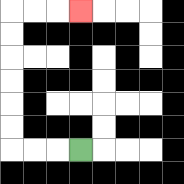{'start': '[3, 6]', 'end': '[3, 0]', 'path_directions': 'L,L,L,U,U,U,U,U,U,R,R,R', 'path_coordinates': '[[3, 6], [2, 6], [1, 6], [0, 6], [0, 5], [0, 4], [0, 3], [0, 2], [0, 1], [0, 0], [1, 0], [2, 0], [3, 0]]'}